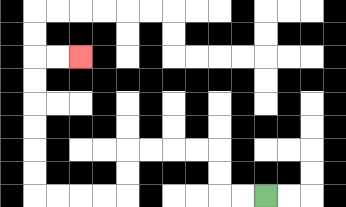{'start': '[11, 8]', 'end': '[3, 2]', 'path_directions': 'L,L,U,U,L,L,L,L,D,D,L,L,L,L,U,U,U,U,U,U,R,R', 'path_coordinates': '[[11, 8], [10, 8], [9, 8], [9, 7], [9, 6], [8, 6], [7, 6], [6, 6], [5, 6], [5, 7], [5, 8], [4, 8], [3, 8], [2, 8], [1, 8], [1, 7], [1, 6], [1, 5], [1, 4], [1, 3], [1, 2], [2, 2], [3, 2]]'}